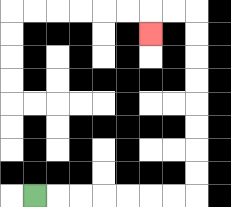{'start': '[1, 8]', 'end': '[6, 1]', 'path_directions': 'R,R,R,R,R,R,R,U,U,U,U,U,U,U,U,L,L,D', 'path_coordinates': '[[1, 8], [2, 8], [3, 8], [4, 8], [5, 8], [6, 8], [7, 8], [8, 8], [8, 7], [8, 6], [8, 5], [8, 4], [8, 3], [8, 2], [8, 1], [8, 0], [7, 0], [6, 0], [6, 1]]'}